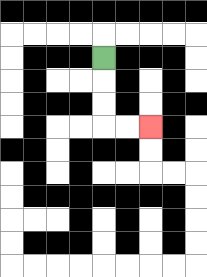{'start': '[4, 2]', 'end': '[6, 5]', 'path_directions': 'D,D,D,R,R', 'path_coordinates': '[[4, 2], [4, 3], [4, 4], [4, 5], [5, 5], [6, 5]]'}